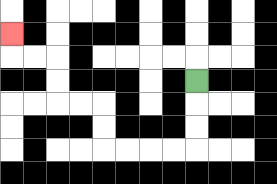{'start': '[8, 3]', 'end': '[0, 1]', 'path_directions': 'D,D,D,L,L,L,L,U,U,L,L,U,U,L,L,U', 'path_coordinates': '[[8, 3], [8, 4], [8, 5], [8, 6], [7, 6], [6, 6], [5, 6], [4, 6], [4, 5], [4, 4], [3, 4], [2, 4], [2, 3], [2, 2], [1, 2], [0, 2], [0, 1]]'}